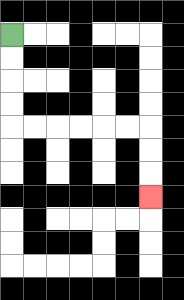{'start': '[0, 1]', 'end': '[6, 8]', 'path_directions': 'D,D,D,D,R,R,R,R,R,R,D,D,D', 'path_coordinates': '[[0, 1], [0, 2], [0, 3], [0, 4], [0, 5], [1, 5], [2, 5], [3, 5], [4, 5], [5, 5], [6, 5], [6, 6], [6, 7], [6, 8]]'}